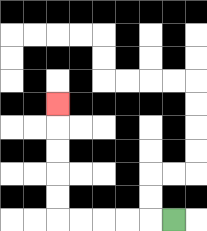{'start': '[7, 9]', 'end': '[2, 4]', 'path_directions': 'L,L,L,L,L,U,U,U,U,U', 'path_coordinates': '[[7, 9], [6, 9], [5, 9], [4, 9], [3, 9], [2, 9], [2, 8], [2, 7], [2, 6], [2, 5], [2, 4]]'}